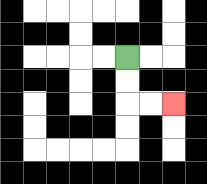{'start': '[5, 2]', 'end': '[7, 4]', 'path_directions': 'D,D,R,R', 'path_coordinates': '[[5, 2], [5, 3], [5, 4], [6, 4], [7, 4]]'}